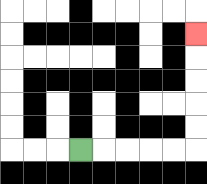{'start': '[3, 6]', 'end': '[8, 1]', 'path_directions': 'R,R,R,R,R,U,U,U,U,U', 'path_coordinates': '[[3, 6], [4, 6], [5, 6], [6, 6], [7, 6], [8, 6], [8, 5], [8, 4], [8, 3], [8, 2], [8, 1]]'}